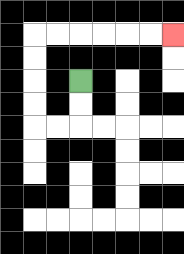{'start': '[3, 3]', 'end': '[7, 1]', 'path_directions': 'D,D,L,L,U,U,U,U,R,R,R,R,R,R', 'path_coordinates': '[[3, 3], [3, 4], [3, 5], [2, 5], [1, 5], [1, 4], [1, 3], [1, 2], [1, 1], [2, 1], [3, 1], [4, 1], [5, 1], [6, 1], [7, 1]]'}